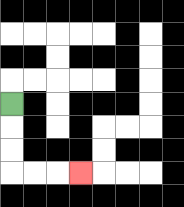{'start': '[0, 4]', 'end': '[3, 7]', 'path_directions': 'D,D,D,R,R,R', 'path_coordinates': '[[0, 4], [0, 5], [0, 6], [0, 7], [1, 7], [2, 7], [3, 7]]'}